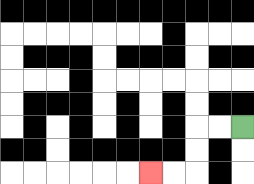{'start': '[10, 5]', 'end': '[6, 7]', 'path_directions': 'L,L,D,D,L,L', 'path_coordinates': '[[10, 5], [9, 5], [8, 5], [8, 6], [8, 7], [7, 7], [6, 7]]'}